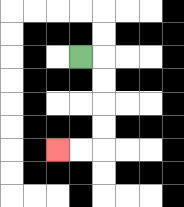{'start': '[3, 2]', 'end': '[2, 6]', 'path_directions': 'R,D,D,D,D,L,L', 'path_coordinates': '[[3, 2], [4, 2], [4, 3], [4, 4], [4, 5], [4, 6], [3, 6], [2, 6]]'}